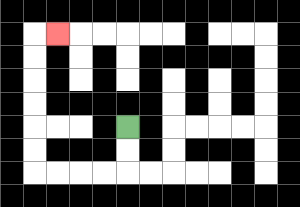{'start': '[5, 5]', 'end': '[2, 1]', 'path_directions': 'D,D,L,L,L,L,U,U,U,U,U,U,R', 'path_coordinates': '[[5, 5], [5, 6], [5, 7], [4, 7], [3, 7], [2, 7], [1, 7], [1, 6], [1, 5], [1, 4], [1, 3], [1, 2], [1, 1], [2, 1]]'}